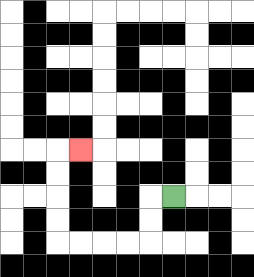{'start': '[7, 8]', 'end': '[3, 6]', 'path_directions': 'L,D,D,L,L,L,L,U,U,U,U,R', 'path_coordinates': '[[7, 8], [6, 8], [6, 9], [6, 10], [5, 10], [4, 10], [3, 10], [2, 10], [2, 9], [2, 8], [2, 7], [2, 6], [3, 6]]'}